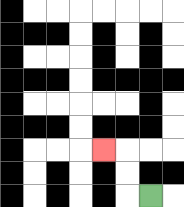{'start': '[6, 8]', 'end': '[4, 6]', 'path_directions': 'L,U,U,L', 'path_coordinates': '[[6, 8], [5, 8], [5, 7], [5, 6], [4, 6]]'}